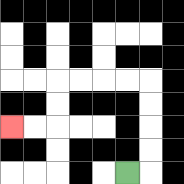{'start': '[5, 7]', 'end': '[0, 5]', 'path_directions': 'R,U,U,U,U,L,L,L,L,D,D,L,L', 'path_coordinates': '[[5, 7], [6, 7], [6, 6], [6, 5], [6, 4], [6, 3], [5, 3], [4, 3], [3, 3], [2, 3], [2, 4], [2, 5], [1, 5], [0, 5]]'}